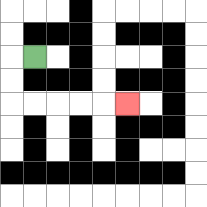{'start': '[1, 2]', 'end': '[5, 4]', 'path_directions': 'L,D,D,R,R,R,R,R', 'path_coordinates': '[[1, 2], [0, 2], [0, 3], [0, 4], [1, 4], [2, 4], [3, 4], [4, 4], [5, 4]]'}